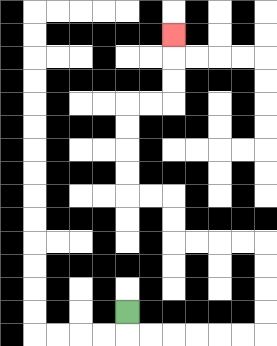{'start': '[5, 13]', 'end': '[7, 1]', 'path_directions': 'D,R,R,R,R,R,R,U,U,U,U,L,L,L,L,U,U,L,L,U,U,U,U,R,R,U,U,U', 'path_coordinates': '[[5, 13], [5, 14], [6, 14], [7, 14], [8, 14], [9, 14], [10, 14], [11, 14], [11, 13], [11, 12], [11, 11], [11, 10], [10, 10], [9, 10], [8, 10], [7, 10], [7, 9], [7, 8], [6, 8], [5, 8], [5, 7], [5, 6], [5, 5], [5, 4], [6, 4], [7, 4], [7, 3], [7, 2], [7, 1]]'}